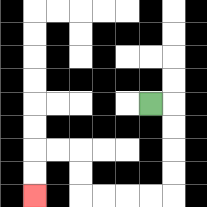{'start': '[6, 4]', 'end': '[1, 8]', 'path_directions': 'R,D,D,D,D,L,L,L,L,U,U,L,L,D,D', 'path_coordinates': '[[6, 4], [7, 4], [7, 5], [7, 6], [7, 7], [7, 8], [6, 8], [5, 8], [4, 8], [3, 8], [3, 7], [3, 6], [2, 6], [1, 6], [1, 7], [1, 8]]'}